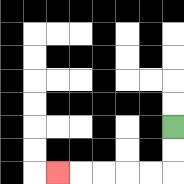{'start': '[7, 5]', 'end': '[2, 7]', 'path_directions': 'D,D,L,L,L,L,L', 'path_coordinates': '[[7, 5], [7, 6], [7, 7], [6, 7], [5, 7], [4, 7], [3, 7], [2, 7]]'}